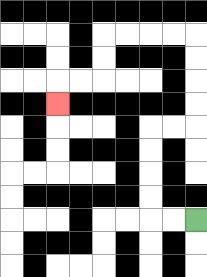{'start': '[8, 9]', 'end': '[2, 4]', 'path_directions': 'L,L,U,U,U,U,R,R,U,U,U,U,L,L,L,L,D,D,L,L,D', 'path_coordinates': '[[8, 9], [7, 9], [6, 9], [6, 8], [6, 7], [6, 6], [6, 5], [7, 5], [8, 5], [8, 4], [8, 3], [8, 2], [8, 1], [7, 1], [6, 1], [5, 1], [4, 1], [4, 2], [4, 3], [3, 3], [2, 3], [2, 4]]'}